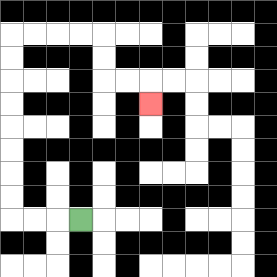{'start': '[3, 9]', 'end': '[6, 4]', 'path_directions': 'L,L,L,U,U,U,U,U,U,U,U,R,R,R,R,D,D,R,R,D', 'path_coordinates': '[[3, 9], [2, 9], [1, 9], [0, 9], [0, 8], [0, 7], [0, 6], [0, 5], [0, 4], [0, 3], [0, 2], [0, 1], [1, 1], [2, 1], [3, 1], [4, 1], [4, 2], [4, 3], [5, 3], [6, 3], [6, 4]]'}